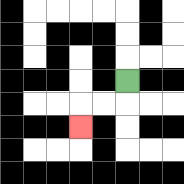{'start': '[5, 3]', 'end': '[3, 5]', 'path_directions': 'D,L,L,D', 'path_coordinates': '[[5, 3], [5, 4], [4, 4], [3, 4], [3, 5]]'}